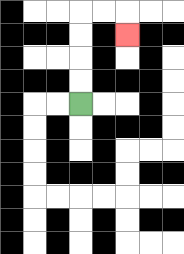{'start': '[3, 4]', 'end': '[5, 1]', 'path_directions': 'U,U,U,U,R,R,D', 'path_coordinates': '[[3, 4], [3, 3], [3, 2], [3, 1], [3, 0], [4, 0], [5, 0], [5, 1]]'}